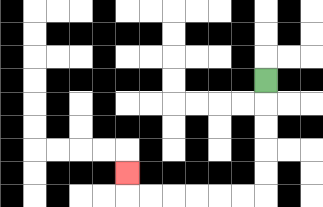{'start': '[11, 3]', 'end': '[5, 7]', 'path_directions': 'D,D,D,D,D,L,L,L,L,L,L,U', 'path_coordinates': '[[11, 3], [11, 4], [11, 5], [11, 6], [11, 7], [11, 8], [10, 8], [9, 8], [8, 8], [7, 8], [6, 8], [5, 8], [5, 7]]'}